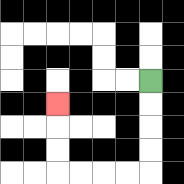{'start': '[6, 3]', 'end': '[2, 4]', 'path_directions': 'D,D,D,D,L,L,L,L,U,U,U', 'path_coordinates': '[[6, 3], [6, 4], [6, 5], [6, 6], [6, 7], [5, 7], [4, 7], [3, 7], [2, 7], [2, 6], [2, 5], [2, 4]]'}